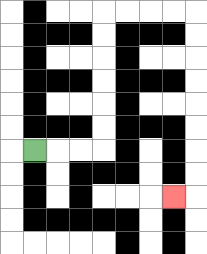{'start': '[1, 6]', 'end': '[7, 8]', 'path_directions': 'R,R,R,U,U,U,U,U,U,R,R,R,R,D,D,D,D,D,D,D,D,L', 'path_coordinates': '[[1, 6], [2, 6], [3, 6], [4, 6], [4, 5], [4, 4], [4, 3], [4, 2], [4, 1], [4, 0], [5, 0], [6, 0], [7, 0], [8, 0], [8, 1], [8, 2], [8, 3], [8, 4], [8, 5], [8, 6], [8, 7], [8, 8], [7, 8]]'}